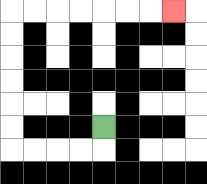{'start': '[4, 5]', 'end': '[7, 0]', 'path_directions': 'D,L,L,L,L,U,U,U,U,U,U,R,R,R,R,R,R,R', 'path_coordinates': '[[4, 5], [4, 6], [3, 6], [2, 6], [1, 6], [0, 6], [0, 5], [0, 4], [0, 3], [0, 2], [0, 1], [0, 0], [1, 0], [2, 0], [3, 0], [4, 0], [5, 0], [6, 0], [7, 0]]'}